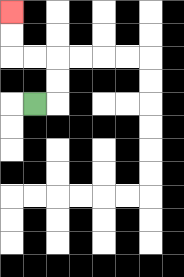{'start': '[1, 4]', 'end': '[0, 0]', 'path_directions': 'R,U,U,L,L,U,U', 'path_coordinates': '[[1, 4], [2, 4], [2, 3], [2, 2], [1, 2], [0, 2], [0, 1], [0, 0]]'}